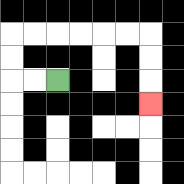{'start': '[2, 3]', 'end': '[6, 4]', 'path_directions': 'L,L,U,U,R,R,R,R,R,R,D,D,D', 'path_coordinates': '[[2, 3], [1, 3], [0, 3], [0, 2], [0, 1], [1, 1], [2, 1], [3, 1], [4, 1], [5, 1], [6, 1], [6, 2], [6, 3], [6, 4]]'}